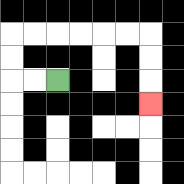{'start': '[2, 3]', 'end': '[6, 4]', 'path_directions': 'L,L,U,U,R,R,R,R,R,R,D,D,D', 'path_coordinates': '[[2, 3], [1, 3], [0, 3], [0, 2], [0, 1], [1, 1], [2, 1], [3, 1], [4, 1], [5, 1], [6, 1], [6, 2], [6, 3], [6, 4]]'}